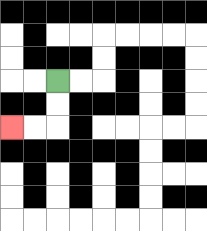{'start': '[2, 3]', 'end': '[0, 5]', 'path_directions': 'D,D,L,L', 'path_coordinates': '[[2, 3], [2, 4], [2, 5], [1, 5], [0, 5]]'}